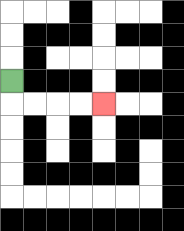{'start': '[0, 3]', 'end': '[4, 4]', 'path_directions': 'D,R,R,R,R', 'path_coordinates': '[[0, 3], [0, 4], [1, 4], [2, 4], [3, 4], [4, 4]]'}